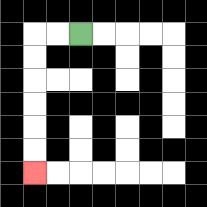{'start': '[3, 1]', 'end': '[1, 7]', 'path_directions': 'L,L,D,D,D,D,D,D', 'path_coordinates': '[[3, 1], [2, 1], [1, 1], [1, 2], [1, 3], [1, 4], [1, 5], [1, 6], [1, 7]]'}